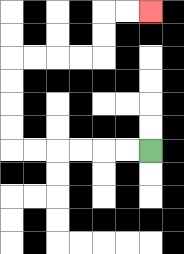{'start': '[6, 6]', 'end': '[6, 0]', 'path_directions': 'L,L,L,L,L,L,U,U,U,U,R,R,R,R,U,U,R,R', 'path_coordinates': '[[6, 6], [5, 6], [4, 6], [3, 6], [2, 6], [1, 6], [0, 6], [0, 5], [0, 4], [0, 3], [0, 2], [1, 2], [2, 2], [3, 2], [4, 2], [4, 1], [4, 0], [5, 0], [6, 0]]'}